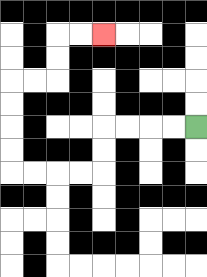{'start': '[8, 5]', 'end': '[4, 1]', 'path_directions': 'L,L,L,L,D,D,L,L,L,L,U,U,U,U,R,R,U,U,R,R', 'path_coordinates': '[[8, 5], [7, 5], [6, 5], [5, 5], [4, 5], [4, 6], [4, 7], [3, 7], [2, 7], [1, 7], [0, 7], [0, 6], [0, 5], [0, 4], [0, 3], [1, 3], [2, 3], [2, 2], [2, 1], [3, 1], [4, 1]]'}